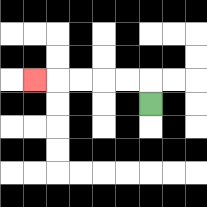{'start': '[6, 4]', 'end': '[1, 3]', 'path_directions': 'U,L,L,L,L,L', 'path_coordinates': '[[6, 4], [6, 3], [5, 3], [4, 3], [3, 3], [2, 3], [1, 3]]'}